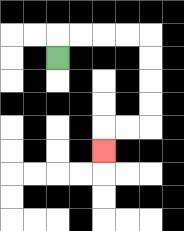{'start': '[2, 2]', 'end': '[4, 6]', 'path_directions': 'U,R,R,R,R,D,D,D,D,L,L,D', 'path_coordinates': '[[2, 2], [2, 1], [3, 1], [4, 1], [5, 1], [6, 1], [6, 2], [6, 3], [6, 4], [6, 5], [5, 5], [4, 5], [4, 6]]'}